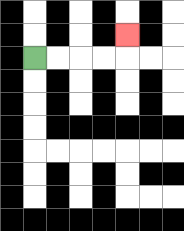{'start': '[1, 2]', 'end': '[5, 1]', 'path_directions': 'R,R,R,R,U', 'path_coordinates': '[[1, 2], [2, 2], [3, 2], [4, 2], [5, 2], [5, 1]]'}